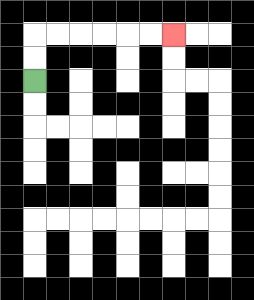{'start': '[1, 3]', 'end': '[7, 1]', 'path_directions': 'U,U,R,R,R,R,R,R', 'path_coordinates': '[[1, 3], [1, 2], [1, 1], [2, 1], [3, 1], [4, 1], [5, 1], [6, 1], [7, 1]]'}